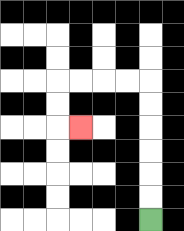{'start': '[6, 9]', 'end': '[3, 5]', 'path_directions': 'U,U,U,U,U,U,L,L,L,L,D,D,R', 'path_coordinates': '[[6, 9], [6, 8], [6, 7], [6, 6], [6, 5], [6, 4], [6, 3], [5, 3], [4, 3], [3, 3], [2, 3], [2, 4], [2, 5], [3, 5]]'}